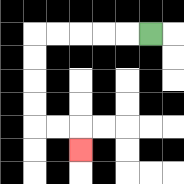{'start': '[6, 1]', 'end': '[3, 6]', 'path_directions': 'L,L,L,L,L,D,D,D,D,R,R,D', 'path_coordinates': '[[6, 1], [5, 1], [4, 1], [3, 1], [2, 1], [1, 1], [1, 2], [1, 3], [1, 4], [1, 5], [2, 5], [3, 5], [3, 6]]'}